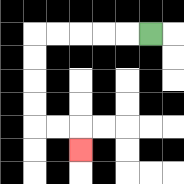{'start': '[6, 1]', 'end': '[3, 6]', 'path_directions': 'L,L,L,L,L,D,D,D,D,R,R,D', 'path_coordinates': '[[6, 1], [5, 1], [4, 1], [3, 1], [2, 1], [1, 1], [1, 2], [1, 3], [1, 4], [1, 5], [2, 5], [3, 5], [3, 6]]'}